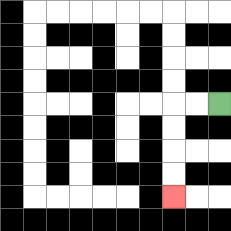{'start': '[9, 4]', 'end': '[7, 8]', 'path_directions': 'L,L,D,D,D,D', 'path_coordinates': '[[9, 4], [8, 4], [7, 4], [7, 5], [7, 6], [7, 7], [7, 8]]'}